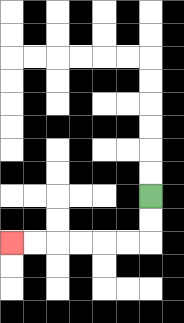{'start': '[6, 8]', 'end': '[0, 10]', 'path_directions': 'D,D,L,L,L,L,L,L', 'path_coordinates': '[[6, 8], [6, 9], [6, 10], [5, 10], [4, 10], [3, 10], [2, 10], [1, 10], [0, 10]]'}